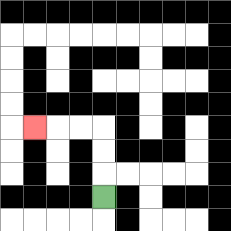{'start': '[4, 8]', 'end': '[1, 5]', 'path_directions': 'U,U,U,L,L,L', 'path_coordinates': '[[4, 8], [4, 7], [4, 6], [4, 5], [3, 5], [2, 5], [1, 5]]'}